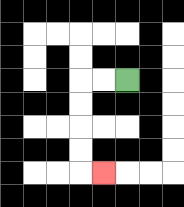{'start': '[5, 3]', 'end': '[4, 7]', 'path_directions': 'L,L,D,D,D,D,R', 'path_coordinates': '[[5, 3], [4, 3], [3, 3], [3, 4], [3, 5], [3, 6], [3, 7], [4, 7]]'}